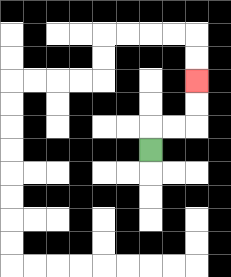{'start': '[6, 6]', 'end': '[8, 3]', 'path_directions': 'U,R,R,U,U', 'path_coordinates': '[[6, 6], [6, 5], [7, 5], [8, 5], [8, 4], [8, 3]]'}